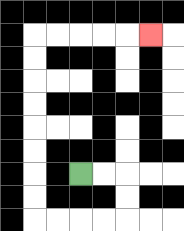{'start': '[3, 7]', 'end': '[6, 1]', 'path_directions': 'R,R,D,D,L,L,L,L,U,U,U,U,U,U,U,U,R,R,R,R,R', 'path_coordinates': '[[3, 7], [4, 7], [5, 7], [5, 8], [5, 9], [4, 9], [3, 9], [2, 9], [1, 9], [1, 8], [1, 7], [1, 6], [1, 5], [1, 4], [1, 3], [1, 2], [1, 1], [2, 1], [3, 1], [4, 1], [5, 1], [6, 1]]'}